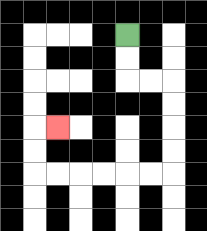{'start': '[5, 1]', 'end': '[2, 5]', 'path_directions': 'D,D,R,R,D,D,D,D,L,L,L,L,L,L,U,U,R', 'path_coordinates': '[[5, 1], [5, 2], [5, 3], [6, 3], [7, 3], [7, 4], [7, 5], [7, 6], [7, 7], [6, 7], [5, 7], [4, 7], [3, 7], [2, 7], [1, 7], [1, 6], [1, 5], [2, 5]]'}